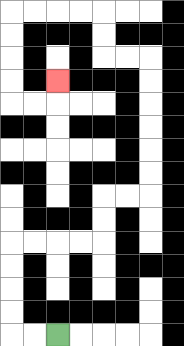{'start': '[2, 14]', 'end': '[2, 3]', 'path_directions': 'L,L,U,U,U,U,R,R,R,R,U,U,R,R,U,U,U,U,U,U,L,L,U,U,L,L,L,L,D,D,D,D,R,R,U', 'path_coordinates': '[[2, 14], [1, 14], [0, 14], [0, 13], [0, 12], [0, 11], [0, 10], [1, 10], [2, 10], [3, 10], [4, 10], [4, 9], [4, 8], [5, 8], [6, 8], [6, 7], [6, 6], [6, 5], [6, 4], [6, 3], [6, 2], [5, 2], [4, 2], [4, 1], [4, 0], [3, 0], [2, 0], [1, 0], [0, 0], [0, 1], [0, 2], [0, 3], [0, 4], [1, 4], [2, 4], [2, 3]]'}